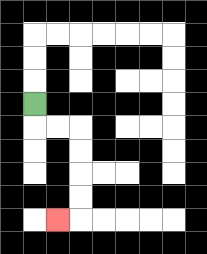{'start': '[1, 4]', 'end': '[2, 9]', 'path_directions': 'D,R,R,D,D,D,D,L', 'path_coordinates': '[[1, 4], [1, 5], [2, 5], [3, 5], [3, 6], [3, 7], [3, 8], [3, 9], [2, 9]]'}